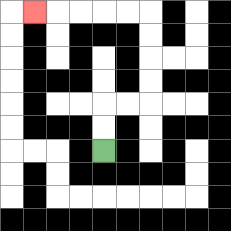{'start': '[4, 6]', 'end': '[1, 0]', 'path_directions': 'U,U,R,R,U,U,U,U,L,L,L,L,L', 'path_coordinates': '[[4, 6], [4, 5], [4, 4], [5, 4], [6, 4], [6, 3], [6, 2], [6, 1], [6, 0], [5, 0], [4, 0], [3, 0], [2, 0], [1, 0]]'}